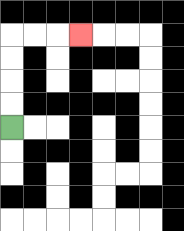{'start': '[0, 5]', 'end': '[3, 1]', 'path_directions': 'U,U,U,U,R,R,R', 'path_coordinates': '[[0, 5], [0, 4], [0, 3], [0, 2], [0, 1], [1, 1], [2, 1], [3, 1]]'}